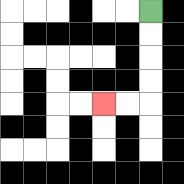{'start': '[6, 0]', 'end': '[4, 4]', 'path_directions': 'D,D,D,D,L,L', 'path_coordinates': '[[6, 0], [6, 1], [6, 2], [6, 3], [6, 4], [5, 4], [4, 4]]'}